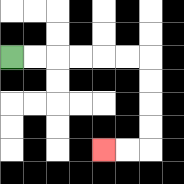{'start': '[0, 2]', 'end': '[4, 6]', 'path_directions': 'R,R,R,R,R,R,D,D,D,D,L,L', 'path_coordinates': '[[0, 2], [1, 2], [2, 2], [3, 2], [4, 2], [5, 2], [6, 2], [6, 3], [6, 4], [6, 5], [6, 6], [5, 6], [4, 6]]'}